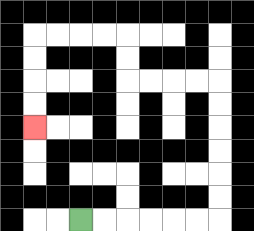{'start': '[3, 9]', 'end': '[1, 5]', 'path_directions': 'R,R,R,R,R,R,U,U,U,U,U,U,L,L,L,L,U,U,L,L,L,L,D,D,D,D', 'path_coordinates': '[[3, 9], [4, 9], [5, 9], [6, 9], [7, 9], [8, 9], [9, 9], [9, 8], [9, 7], [9, 6], [9, 5], [9, 4], [9, 3], [8, 3], [7, 3], [6, 3], [5, 3], [5, 2], [5, 1], [4, 1], [3, 1], [2, 1], [1, 1], [1, 2], [1, 3], [1, 4], [1, 5]]'}